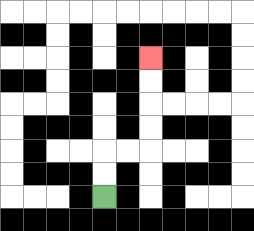{'start': '[4, 8]', 'end': '[6, 2]', 'path_directions': 'U,U,R,R,U,U,U,U', 'path_coordinates': '[[4, 8], [4, 7], [4, 6], [5, 6], [6, 6], [6, 5], [6, 4], [6, 3], [6, 2]]'}